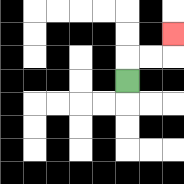{'start': '[5, 3]', 'end': '[7, 1]', 'path_directions': 'U,R,R,U', 'path_coordinates': '[[5, 3], [5, 2], [6, 2], [7, 2], [7, 1]]'}